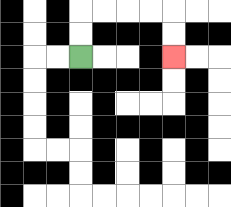{'start': '[3, 2]', 'end': '[7, 2]', 'path_directions': 'U,U,R,R,R,R,D,D', 'path_coordinates': '[[3, 2], [3, 1], [3, 0], [4, 0], [5, 0], [6, 0], [7, 0], [7, 1], [7, 2]]'}